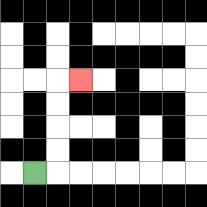{'start': '[1, 7]', 'end': '[3, 3]', 'path_directions': 'R,U,U,U,U,R', 'path_coordinates': '[[1, 7], [2, 7], [2, 6], [2, 5], [2, 4], [2, 3], [3, 3]]'}